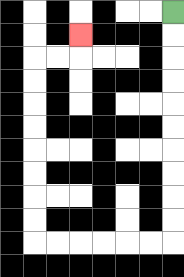{'start': '[7, 0]', 'end': '[3, 1]', 'path_directions': 'D,D,D,D,D,D,D,D,D,D,L,L,L,L,L,L,U,U,U,U,U,U,U,U,R,R,U', 'path_coordinates': '[[7, 0], [7, 1], [7, 2], [7, 3], [7, 4], [7, 5], [7, 6], [7, 7], [7, 8], [7, 9], [7, 10], [6, 10], [5, 10], [4, 10], [3, 10], [2, 10], [1, 10], [1, 9], [1, 8], [1, 7], [1, 6], [1, 5], [1, 4], [1, 3], [1, 2], [2, 2], [3, 2], [3, 1]]'}